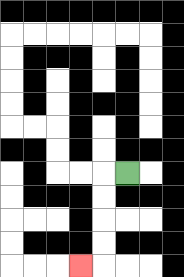{'start': '[5, 7]', 'end': '[3, 11]', 'path_directions': 'L,D,D,D,D,L', 'path_coordinates': '[[5, 7], [4, 7], [4, 8], [4, 9], [4, 10], [4, 11], [3, 11]]'}